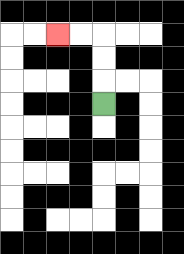{'start': '[4, 4]', 'end': '[2, 1]', 'path_directions': 'U,U,U,L,L', 'path_coordinates': '[[4, 4], [4, 3], [4, 2], [4, 1], [3, 1], [2, 1]]'}